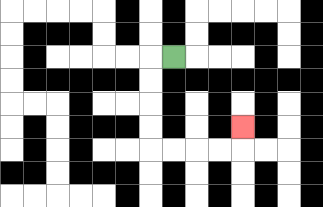{'start': '[7, 2]', 'end': '[10, 5]', 'path_directions': 'L,D,D,D,D,R,R,R,R,U', 'path_coordinates': '[[7, 2], [6, 2], [6, 3], [6, 4], [6, 5], [6, 6], [7, 6], [8, 6], [9, 6], [10, 6], [10, 5]]'}